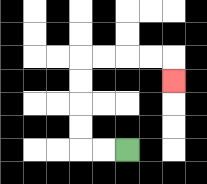{'start': '[5, 6]', 'end': '[7, 3]', 'path_directions': 'L,L,U,U,U,U,R,R,R,R,D', 'path_coordinates': '[[5, 6], [4, 6], [3, 6], [3, 5], [3, 4], [3, 3], [3, 2], [4, 2], [5, 2], [6, 2], [7, 2], [7, 3]]'}